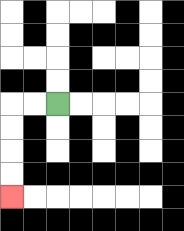{'start': '[2, 4]', 'end': '[0, 8]', 'path_directions': 'L,L,D,D,D,D', 'path_coordinates': '[[2, 4], [1, 4], [0, 4], [0, 5], [0, 6], [0, 7], [0, 8]]'}